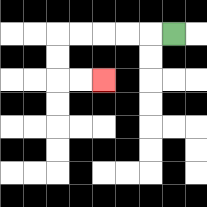{'start': '[7, 1]', 'end': '[4, 3]', 'path_directions': 'L,L,L,L,L,D,D,R,R', 'path_coordinates': '[[7, 1], [6, 1], [5, 1], [4, 1], [3, 1], [2, 1], [2, 2], [2, 3], [3, 3], [4, 3]]'}